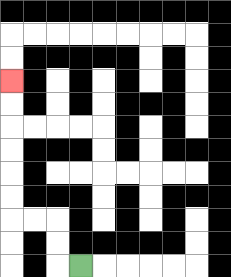{'start': '[3, 11]', 'end': '[0, 3]', 'path_directions': 'L,U,U,L,L,U,U,U,U,U,U', 'path_coordinates': '[[3, 11], [2, 11], [2, 10], [2, 9], [1, 9], [0, 9], [0, 8], [0, 7], [0, 6], [0, 5], [0, 4], [0, 3]]'}